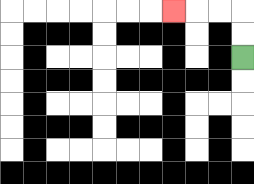{'start': '[10, 2]', 'end': '[7, 0]', 'path_directions': 'U,U,L,L,L', 'path_coordinates': '[[10, 2], [10, 1], [10, 0], [9, 0], [8, 0], [7, 0]]'}